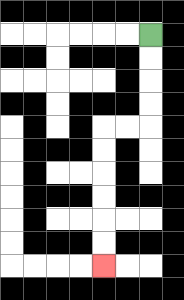{'start': '[6, 1]', 'end': '[4, 11]', 'path_directions': 'D,D,D,D,L,L,D,D,D,D,D,D', 'path_coordinates': '[[6, 1], [6, 2], [6, 3], [6, 4], [6, 5], [5, 5], [4, 5], [4, 6], [4, 7], [4, 8], [4, 9], [4, 10], [4, 11]]'}